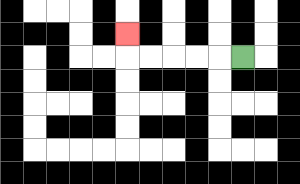{'start': '[10, 2]', 'end': '[5, 1]', 'path_directions': 'L,L,L,L,L,U', 'path_coordinates': '[[10, 2], [9, 2], [8, 2], [7, 2], [6, 2], [5, 2], [5, 1]]'}